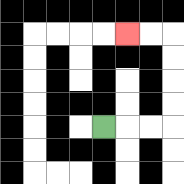{'start': '[4, 5]', 'end': '[5, 1]', 'path_directions': 'R,R,R,U,U,U,U,L,L', 'path_coordinates': '[[4, 5], [5, 5], [6, 5], [7, 5], [7, 4], [7, 3], [7, 2], [7, 1], [6, 1], [5, 1]]'}